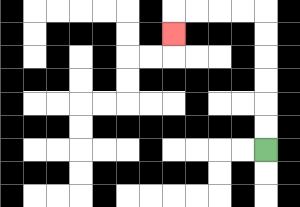{'start': '[11, 6]', 'end': '[7, 1]', 'path_directions': 'U,U,U,U,U,U,L,L,L,L,D', 'path_coordinates': '[[11, 6], [11, 5], [11, 4], [11, 3], [11, 2], [11, 1], [11, 0], [10, 0], [9, 0], [8, 0], [7, 0], [7, 1]]'}